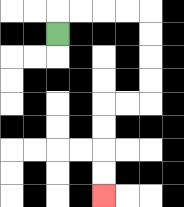{'start': '[2, 1]', 'end': '[4, 8]', 'path_directions': 'U,R,R,R,R,D,D,D,D,L,L,D,D,D,D', 'path_coordinates': '[[2, 1], [2, 0], [3, 0], [4, 0], [5, 0], [6, 0], [6, 1], [6, 2], [6, 3], [6, 4], [5, 4], [4, 4], [4, 5], [4, 6], [4, 7], [4, 8]]'}